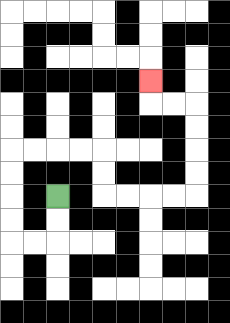{'start': '[2, 8]', 'end': '[6, 3]', 'path_directions': 'D,D,L,L,U,U,U,U,R,R,R,R,D,D,R,R,R,R,U,U,U,U,L,L,U', 'path_coordinates': '[[2, 8], [2, 9], [2, 10], [1, 10], [0, 10], [0, 9], [0, 8], [0, 7], [0, 6], [1, 6], [2, 6], [3, 6], [4, 6], [4, 7], [4, 8], [5, 8], [6, 8], [7, 8], [8, 8], [8, 7], [8, 6], [8, 5], [8, 4], [7, 4], [6, 4], [6, 3]]'}